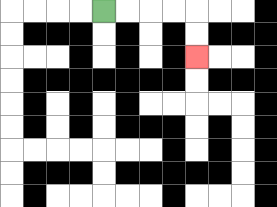{'start': '[4, 0]', 'end': '[8, 2]', 'path_directions': 'R,R,R,R,D,D', 'path_coordinates': '[[4, 0], [5, 0], [6, 0], [7, 0], [8, 0], [8, 1], [8, 2]]'}